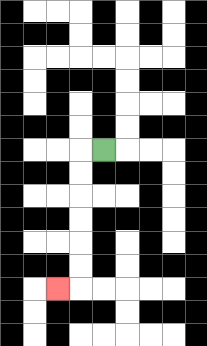{'start': '[4, 6]', 'end': '[2, 12]', 'path_directions': 'L,D,D,D,D,D,D,L', 'path_coordinates': '[[4, 6], [3, 6], [3, 7], [3, 8], [3, 9], [3, 10], [3, 11], [3, 12], [2, 12]]'}